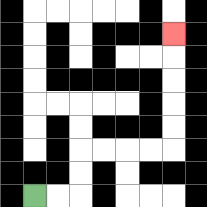{'start': '[1, 8]', 'end': '[7, 1]', 'path_directions': 'R,R,U,U,R,R,R,R,U,U,U,U,U', 'path_coordinates': '[[1, 8], [2, 8], [3, 8], [3, 7], [3, 6], [4, 6], [5, 6], [6, 6], [7, 6], [7, 5], [7, 4], [7, 3], [7, 2], [7, 1]]'}